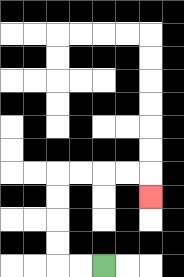{'start': '[4, 11]', 'end': '[6, 8]', 'path_directions': 'L,L,U,U,U,U,R,R,R,R,D', 'path_coordinates': '[[4, 11], [3, 11], [2, 11], [2, 10], [2, 9], [2, 8], [2, 7], [3, 7], [4, 7], [5, 7], [6, 7], [6, 8]]'}